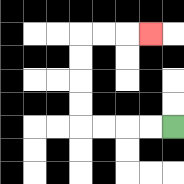{'start': '[7, 5]', 'end': '[6, 1]', 'path_directions': 'L,L,L,L,U,U,U,U,R,R,R', 'path_coordinates': '[[7, 5], [6, 5], [5, 5], [4, 5], [3, 5], [3, 4], [3, 3], [3, 2], [3, 1], [4, 1], [5, 1], [6, 1]]'}